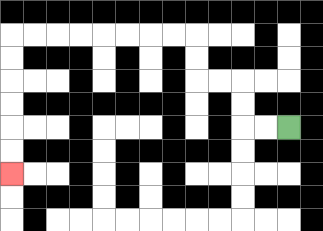{'start': '[12, 5]', 'end': '[0, 7]', 'path_directions': 'L,L,U,U,L,L,U,U,L,L,L,L,L,L,L,L,D,D,D,D,D,D', 'path_coordinates': '[[12, 5], [11, 5], [10, 5], [10, 4], [10, 3], [9, 3], [8, 3], [8, 2], [8, 1], [7, 1], [6, 1], [5, 1], [4, 1], [3, 1], [2, 1], [1, 1], [0, 1], [0, 2], [0, 3], [0, 4], [0, 5], [0, 6], [0, 7]]'}